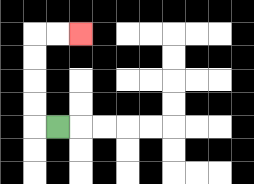{'start': '[2, 5]', 'end': '[3, 1]', 'path_directions': 'L,U,U,U,U,R,R', 'path_coordinates': '[[2, 5], [1, 5], [1, 4], [1, 3], [1, 2], [1, 1], [2, 1], [3, 1]]'}